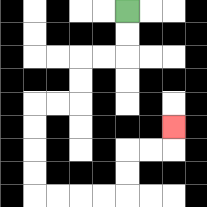{'start': '[5, 0]', 'end': '[7, 5]', 'path_directions': 'D,D,L,L,D,D,L,L,D,D,D,D,R,R,R,R,U,U,R,R,U', 'path_coordinates': '[[5, 0], [5, 1], [5, 2], [4, 2], [3, 2], [3, 3], [3, 4], [2, 4], [1, 4], [1, 5], [1, 6], [1, 7], [1, 8], [2, 8], [3, 8], [4, 8], [5, 8], [5, 7], [5, 6], [6, 6], [7, 6], [7, 5]]'}